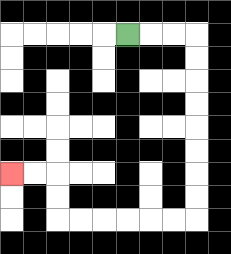{'start': '[5, 1]', 'end': '[0, 7]', 'path_directions': 'R,R,R,D,D,D,D,D,D,D,D,L,L,L,L,L,L,U,U,L,L', 'path_coordinates': '[[5, 1], [6, 1], [7, 1], [8, 1], [8, 2], [8, 3], [8, 4], [8, 5], [8, 6], [8, 7], [8, 8], [8, 9], [7, 9], [6, 9], [5, 9], [4, 9], [3, 9], [2, 9], [2, 8], [2, 7], [1, 7], [0, 7]]'}